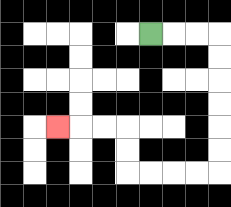{'start': '[6, 1]', 'end': '[2, 5]', 'path_directions': 'R,R,R,D,D,D,D,D,D,L,L,L,L,U,U,L,L,L', 'path_coordinates': '[[6, 1], [7, 1], [8, 1], [9, 1], [9, 2], [9, 3], [9, 4], [9, 5], [9, 6], [9, 7], [8, 7], [7, 7], [6, 7], [5, 7], [5, 6], [5, 5], [4, 5], [3, 5], [2, 5]]'}